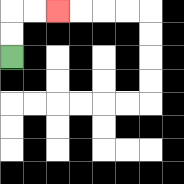{'start': '[0, 2]', 'end': '[2, 0]', 'path_directions': 'U,U,R,R', 'path_coordinates': '[[0, 2], [0, 1], [0, 0], [1, 0], [2, 0]]'}